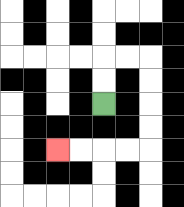{'start': '[4, 4]', 'end': '[2, 6]', 'path_directions': 'U,U,R,R,D,D,D,D,L,L,L,L', 'path_coordinates': '[[4, 4], [4, 3], [4, 2], [5, 2], [6, 2], [6, 3], [6, 4], [6, 5], [6, 6], [5, 6], [4, 6], [3, 6], [2, 6]]'}